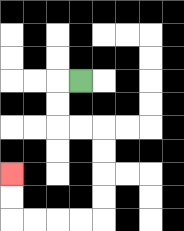{'start': '[3, 3]', 'end': '[0, 7]', 'path_directions': 'L,D,D,R,R,D,D,D,D,L,L,L,L,U,U', 'path_coordinates': '[[3, 3], [2, 3], [2, 4], [2, 5], [3, 5], [4, 5], [4, 6], [4, 7], [4, 8], [4, 9], [3, 9], [2, 9], [1, 9], [0, 9], [0, 8], [0, 7]]'}